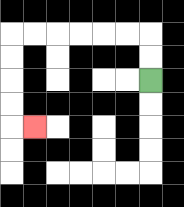{'start': '[6, 3]', 'end': '[1, 5]', 'path_directions': 'U,U,L,L,L,L,L,L,D,D,D,D,R', 'path_coordinates': '[[6, 3], [6, 2], [6, 1], [5, 1], [4, 1], [3, 1], [2, 1], [1, 1], [0, 1], [0, 2], [0, 3], [0, 4], [0, 5], [1, 5]]'}